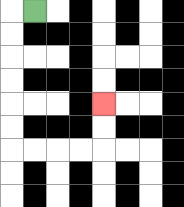{'start': '[1, 0]', 'end': '[4, 4]', 'path_directions': 'L,D,D,D,D,D,D,R,R,R,R,U,U', 'path_coordinates': '[[1, 0], [0, 0], [0, 1], [0, 2], [0, 3], [0, 4], [0, 5], [0, 6], [1, 6], [2, 6], [3, 6], [4, 6], [4, 5], [4, 4]]'}